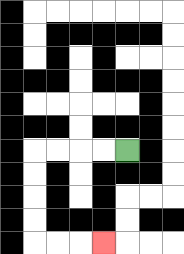{'start': '[5, 6]', 'end': '[4, 10]', 'path_directions': 'L,L,L,L,D,D,D,D,R,R,R', 'path_coordinates': '[[5, 6], [4, 6], [3, 6], [2, 6], [1, 6], [1, 7], [1, 8], [1, 9], [1, 10], [2, 10], [3, 10], [4, 10]]'}